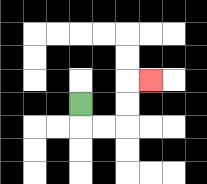{'start': '[3, 4]', 'end': '[6, 3]', 'path_directions': 'D,R,R,U,U,R', 'path_coordinates': '[[3, 4], [3, 5], [4, 5], [5, 5], [5, 4], [5, 3], [6, 3]]'}